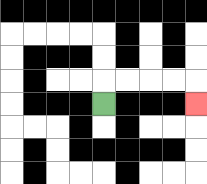{'start': '[4, 4]', 'end': '[8, 4]', 'path_directions': 'U,R,R,R,R,D', 'path_coordinates': '[[4, 4], [4, 3], [5, 3], [6, 3], [7, 3], [8, 3], [8, 4]]'}